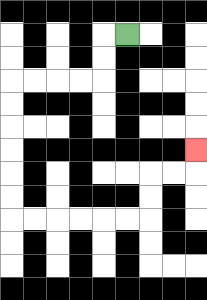{'start': '[5, 1]', 'end': '[8, 6]', 'path_directions': 'L,D,D,L,L,L,L,D,D,D,D,D,D,R,R,R,R,R,R,U,U,R,R,U', 'path_coordinates': '[[5, 1], [4, 1], [4, 2], [4, 3], [3, 3], [2, 3], [1, 3], [0, 3], [0, 4], [0, 5], [0, 6], [0, 7], [0, 8], [0, 9], [1, 9], [2, 9], [3, 9], [4, 9], [5, 9], [6, 9], [6, 8], [6, 7], [7, 7], [8, 7], [8, 6]]'}